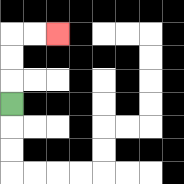{'start': '[0, 4]', 'end': '[2, 1]', 'path_directions': 'U,U,U,R,R', 'path_coordinates': '[[0, 4], [0, 3], [0, 2], [0, 1], [1, 1], [2, 1]]'}